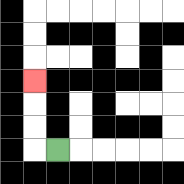{'start': '[2, 6]', 'end': '[1, 3]', 'path_directions': 'L,U,U,U', 'path_coordinates': '[[2, 6], [1, 6], [1, 5], [1, 4], [1, 3]]'}